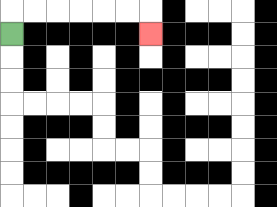{'start': '[0, 1]', 'end': '[6, 1]', 'path_directions': 'U,R,R,R,R,R,R,D', 'path_coordinates': '[[0, 1], [0, 0], [1, 0], [2, 0], [3, 0], [4, 0], [5, 0], [6, 0], [6, 1]]'}